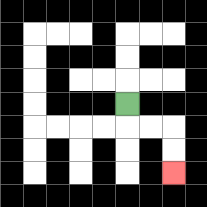{'start': '[5, 4]', 'end': '[7, 7]', 'path_directions': 'D,R,R,D,D', 'path_coordinates': '[[5, 4], [5, 5], [6, 5], [7, 5], [7, 6], [7, 7]]'}